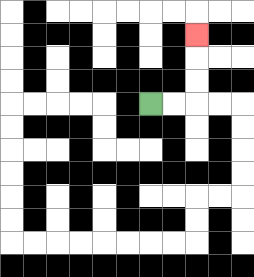{'start': '[6, 4]', 'end': '[8, 1]', 'path_directions': 'R,R,U,U,U', 'path_coordinates': '[[6, 4], [7, 4], [8, 4], [8, 3], [8, 2], [8, 1]]'}